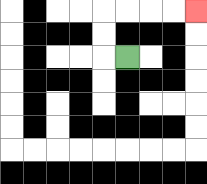{'start': '[5, 2]', 'end': '[8, 0]', 'path_directions': 'L,U,U,R,R,R,R', 'path_coordinates': '[[5, 2], [4, 2], [4, 1], [4, 0], [5, 0], [6, 0], [7, 0], [8, 0]]'}